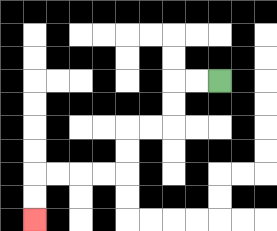{'start': '[9, 3]', 'end': '[1, 9]', 'path_directions': 'L,L,D,D,L,L,D,D,L,L,L,L,D,D', 'path_coordinates': '[[9, 3], [8, 3], [7, 3], [7, 4], [7, 5], [6, 5], [5, 5], [5, 6], [5, 7], [4, 7], [3, 7], [2, 7], [1, 7], [1, 8], [1, 9]]'}